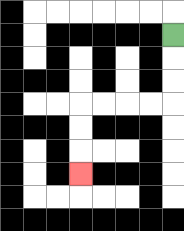{'start': '[7, 1]', 'end': '[3, 7]', 'path_directions': 'D,D,D,L,L,L,L,D,D,D', 'path_coordinates': '[[7, 1], [7, 2], [7, 3], [7, 4], [6, 4], [5, 4], [4, 4], [3, 4], [3, 5], [3, 6], [3, 7]]'}